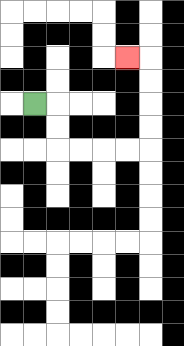{'start': '[1, 4]', 'end': '[5, 2]', 'path_directions': 'R,D,D,R,R,R,R,U,U,U,U,L', 'path_coordinates': '[[1, 4], [2, 4], [2, 5], [2, 6], [3, 6], [4, 6], [5, 6], [6, 6], [6, 5], [6, 4], [6, 3], [6, 2], [5, 2]]'}